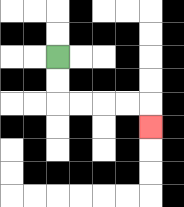{'start': '[2, 2]', 'end': '[6, 5]', 'path_directions': 'D,D,R,R,R,R,D', 'path_coordinates': '[[2, 2], [2, 3], [2, 4], [3, 4], [4, 4], [5, 4], [6, 4], [6, 5]]'}